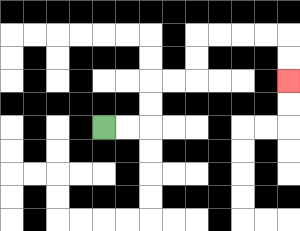{'start': '[4, 5]', 'end': '[12, 3]', 'path_directions': 'R,R,U,U,R,R,U,U,R,R,R,R,D,D', 'path_coordinates': '[[4, 5], [5, 5], [6, 5], [6, 4], [6, 3], [7, 3], [8, 3], [8, 2], [8, 1], [9, 1], [10, 1], [11, 1], [12, 1], [12, 2], [12, 3]]'}